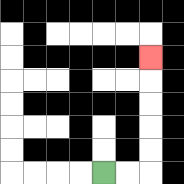{'start': '[4, 7]', 'end': '[6, 2]', 'path_directions': 'R,R,U,U,U,U,U', 'path_coordinates': '[[4, 7], [5, 7], [6, 7], [6, 6], [6, 5], [6, 4], [6, 3], [6, 2]]'}